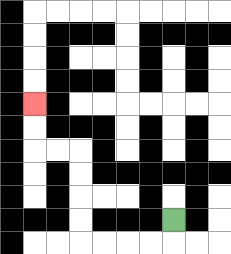{'start': '[7, 9]', 'end': '[1, 4]', 'path_directions': 'D,L,L,L,L,U,U,U,U,L,L,U,U', 'path_coordinates': '[[7, 9], [7, 10], [6, 10], [5, 10], [4, 10], [3, 10], [3, 9], [3, 8], [3, 7], [3, 6], [2, 6], [1, 6], [1, 5], [1, 4]]'}